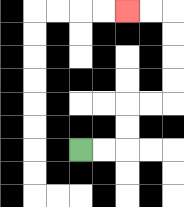{'start': '[3, 6]', 'end': '[5, 0]', 'path_directions': 'R,R,U,U,R,R,U,U,U,U,L,L', 'path_coordinates': '[[3, 6], [4, 6], [5, 6], [5, 5], [5, 4], [6, 4], [7, 4], [7, 3], [7, 2], [7, 1], [7, 0], [6, 0], [5, 0]]'}